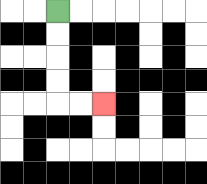{'start': '[2, 0]', 'end': '[4, 4]', 'path_directions': 'D,D,D,D,R,R', 'path_coordinates': '[[2, 0], [2, 1], [2, 2], [2, 3], [2, 4], [3, 4], [4, 4]]'}